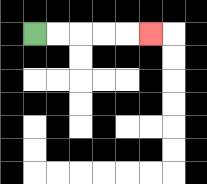{'start': '[1, 1]', 'end': '[6, 1]', 'path_directions': 'R,R,R,R,R', 'path_coordinates': '[[1, 1], [2, 1], [3, 1], [4, 1], [5, 1], [6, 1]]'}